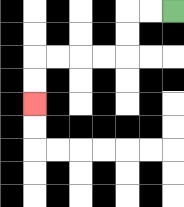{'start': '[7, 0]', 'end': '[1, 4]', 'path_directions': 'L,L,D,D,L,L,L,L,D,D', 'path_coordinates': '[[7, 0], [6, 0], [5, 0], [5, 1], [5, 2], [4, 2], [3, 2], [2, 2], [1, 2], [1, 3], [1, 4]]'}